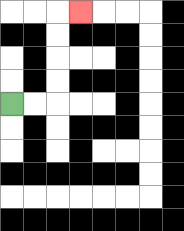{'start': '[0, 4]', 'end': '[3, 0]', 'path_directions': 'R,R,U,U,U,U,R', 'path_coordinates': '[[0, 4], [1, 4], [2, 4], [2, 3], [2, 2], [2, 1], [2, 0], [3, 0]]'}